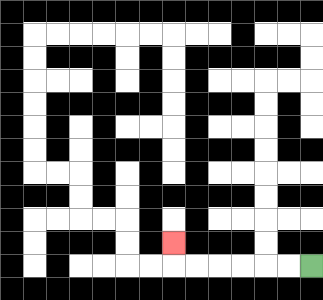{'start': '[13, 11]', 'end': '[7, 10]', 'path_directions': 'L,L,L,L,L,L,U', 'path_coordinates': '[[13, 11], [12, 11], [11, 11], [10, 11], [9, 11], [8, 11], [7, 11], [7, 10]]'}